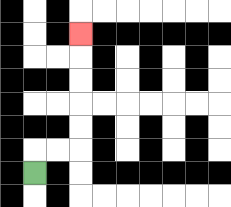{'start': '[1, 7]', 'end': '[3, 1]', 'path_directions': 'U,R,R,U,U,U,U,U', 'path_coordinates': '[[1, 7], [1, 6], [2, 6], [3, 6], [3, 5], [3, 4], [3, 3], [3, 2], [3, 1]]'}